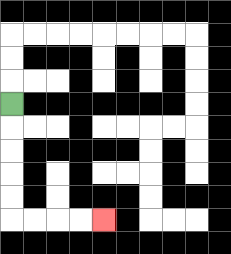{'start': '[0, 4]', 'end': '[4, 9]', 'path_directions': 'D,D,D,D,D,R,R,R,R', 'path_coordinates': '[[0, 4], [0, 5], [0, 6], [0, 7], [0, 8], [0, 9], [1, 9], [2, 9], [3, 9], [4, 9]]'}